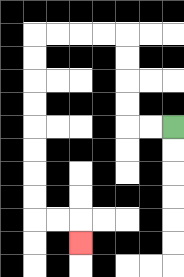{'start': '[7, 5]', 'end': '[3, 10]', 'path_directions': 'L,L,U,U,U,U,L,L,L,L,D,D,D,D,D,D,D,D,R,R,D', 'path_coordinates': '[[7, 5], [6, 5], [5, 5], [5, 4], [5, 3], [5, 2], [5, 1], [4, 1], [3, 1], [2, 1], [1, 1], [1, 2], [1, 3], [1, 4], [1, 5], [1, 6], [1, 7], [1, 8], [1, 9], [2, 9], [3, 9], [3, 10]]'}